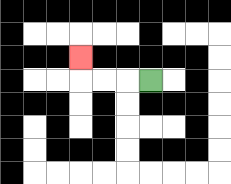{'start': '[6, 3]', 'end': '[3, 2]', 'path_directions': 'L,L,L,U', 'path_coordinates': '[[6, 3], [5, 3], [4, 3], [3, 3], [3, 2]]'}